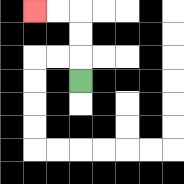{'start': '[3, 3]', 'end': '[1, 0]', 'path_directions': 'U,U,U,L,L', 'path_coordinates': '[[3, 3], [3, 2], [3, 1], [3, 0], [2, 0], [1, 0]]'}